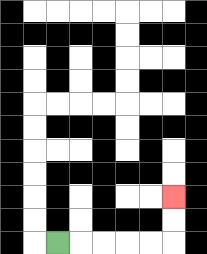{'start': '[2, 10]', 'end': '[7, 8]', 'path_directions': 'R,R,R,R,R,U,U', 'path_coordinates': '[[2, 10], [3, 10], [4, 10], [5, 10], [6, 10], [7, 10], [7, 9], [7, 8]]'}